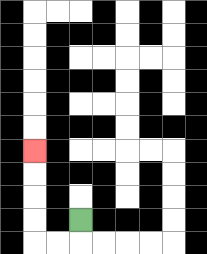{'start': '[3, 9]', 'end': '[1, 6]', 'path_directions': 'D,L,L,U,U,U,U', 'path_coordinates': '[[3, 9], [3, 10], [2, 10], [1, 10], [1, 9], [1, 8], [1, 7], [1, 6]]'}